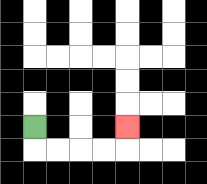{'start': '[1, 5]', 'end': '[5, 5]', 'path_directions': 'D,R,R,R,R,U', 'path_coordinates': '[[1, 5], [1, 6], [2, 6], [3, 6], [4, 6], [5, 6], [5, 5]]'}